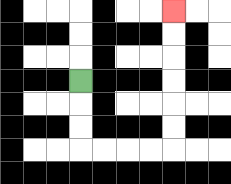{'start': '[3, 3]', 'end': '[7, 0]', 'path_directions': 'D,D,D,R,R,R,R,U,U,U,U,U,U', 'path_coordinates': '[[3, 3], [3, 4], [3, 5], [3, 6], [4, 6], [5, 6], [6, 6], [7, 6], [7, 5], [7, 4], [7, 3], [7, 2], [7, 1], [7, 0]]'}